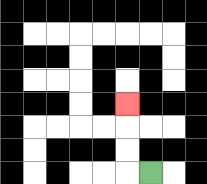{'start': '[6, 7]', 'end': '[5, 4]', 'path_directions': 'L,U,U,U', 'path_coordinates': '[[6, 7], [5, 7], [5, 6], [5, 5], [5, 4]]'}